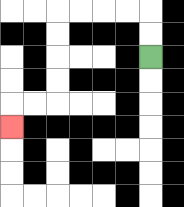{'start': '[6, 2]', 'end': '[0, 5]', 'path_directions': 'U,U,L,L,L,L,D,D,D,D,L,L,D', 'path_coordinates': '[[6, 2], [6, 1], [6, 0], [5, 0], [4, 0], [3, 0], [2, 0], [2, 1], [2, 2], [2, 3], [2, 4], [1, 4], [0, 4], [0, 5]]'}